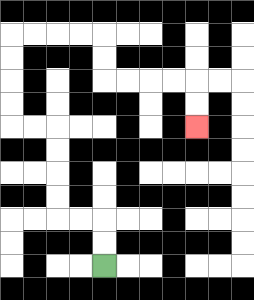{'start': '[4, 11]', 'end': '[8, 5]', 'path_directions': 'U,U,L,L,U,U,U,U,L,L,U,U,U,U,R,R,R,R,D,D,R,R,R,R,D,D', 'path_coordinates': '[[4, 11], [4, 10], [4, 9], [3, 9], [2, 9], [2, 8], [2, 7], [2, 6], [2, 5], [1, 5], [0, 5], [0, 4], [0, 3], [0, 2], [0, 1], [1, 1], [2, 1], [3, 1], [4, 1], [4, 2], [4, 3], [5, 3], [6, 3], [7, 3], [8, 3], [8, 4], [8, 5]]'}